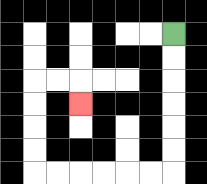{'start': '[7, 1]', 'end': '[3, 4]', 'path_directions': 'D,D,D,D,D,D,L,L,L,L,L,L,U,U,U,U,R,R,D', 'path_coordinates': '[[7, 1], [7, 2], [7, 3], [7, 4], [7, 5], [7, 6], [7, 7], [6, 7], [5, 7], [4, 7], [3, 7], [2, 7], [1, 7], [1, 6], [1, 5], [1, 4], [1, 3], [2, 3], [3, 3], [3, 4]]'}